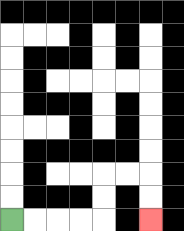{'start': '[0, 9]', 'end': '[6, 9]', 'path_directions': 'R,R,R,R,U,U,R,R,D,D', 'path_coordinates': '[[0, 9], [1, 9], [2, 9], [3, 9], [4, 9], [4, 8], [4, 7], [5, 7], [6, 7], [6, 8], [6, 9]]'}